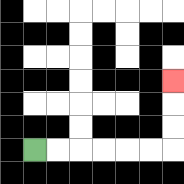{'start': '[1, 6]', 'end': '[7, 3]', 'path_directions': 'R,R,R,R,R,R,U,U,U', 'path_coordinates': '[[1, 6], [2, 6], [3, 6], [4, 6], [5, 6], [6, 6], [7, 6], [7, 5], [7, 4], [7, 3]]'}